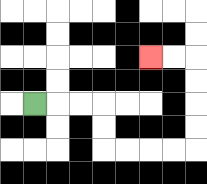{'start': '[1, 4]', 'end': '[6, 2]', 'path_directions': 'R,R,R,D,D,R,R,R,R,U,U,U,U,L,L', 'path_coordinates': '[[1, 4], [2, 4], [3, 4], [4, 4], [4, 5], [4, 6], [5, 6], [6, 6], [7, 6], [8, 6], [8, 5], [8, 4], [8, 3], [8, 2], [7, 2], [6, 2]]'}